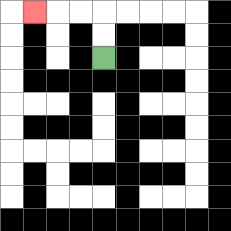{'start': '[4, 2]', 'end': '[1, 0]', 'path_directions': 'U,U,L,L,L', 'path_coordinates': '[[4, 2], [4, 1], [4, 0], [3, 0], [2, 0], [1, 0]]'}